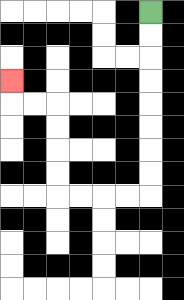{'start': '[6, 0]', 'end': '[0, 3]', 'path_directions': 'D,D,D,D,D,D,D,D,L,L,L,L,U,U,U,U,L,L,U', 'path_coordinates': '[[6, 0], [6, 1], [6, 2], [6, 3], [6, 4], [6, 5], [6, 6], [6, 7], [6, 8], [5, 8], [4, 8], [3, 8], [2, 8], [2, 7], [2, 6], [2, 5], [2, 4], [1, 4], [0, 4], [0, 3]]'}